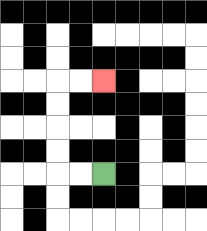{'start': '[4, 7]', 'end': '[4, 3]', 'path_directions': 'L,L,U,U,U,U,R,R', 'path_coordinates': '[[4, 7], [3, 7], [2, 7], [2, 6], [2, 5], [2, 4], [2, 3], [3, 3], [4, 3]]'}